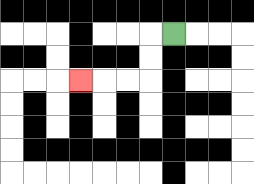{'start': '[7, 1]', 'end': '[3, 3]', 'path_directions': 'L,D,D,L,L,L', 'path_coordinates': '[[7, 1], [6, 1], [6, 2], [6, 3], [5, 3], [4, 3], [3, 3]]'}